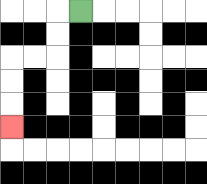{'start': '[3, 0]', 'end': '[0, 5]', 'path_directions': 'L,D,D,L,L,D,D,D', 'path_coordinates': '[[3, 0], [2, 0], [2, 1], [2, 2], [1, 2], [0, 2], [0, 3], [0, 4], [0, 5]]'}